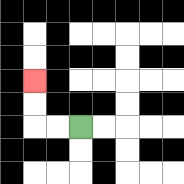{'start': '[3, 5]', 'end': '[1, 3]', 'path_directions': 'L,L,U,U', 'path_coordinates': '[[3, 5], [2, 5], [1, 5], [1, 4], [1, 3]]'}